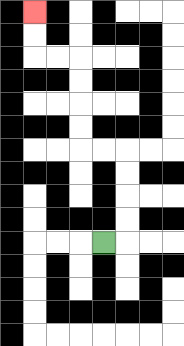{'start': '[4, 10]', 'end': '[1, 0]', 'path_directions': 'R,U,U,U,U,L,L,U,U,U,U,L,L,U,U', 'path_coordinates': '[[4, 10], [5, 10], [5, 9], [5, 8], [5, 7], [5, 6], [4, 6], [3, 6], [3, 5], [3, 4], [3, 3], [3, 2], [2, 2], [1, 2], [1, 1], [1, 0]]'}